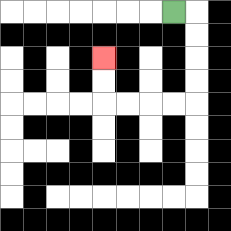{'start': '[7, 0]', 'end': '[4, 2]', 'path_directions': 'R,D,D,D,D,L,L,L,L,U,U', 'path_coordinates': '[[7, 0], [8, 0], [8, 1], [8, 2], [8, 3], [8, 4], [7, 4], [6, 4], [5, 4], [4, 4], [4, 3], [4, 2]]'}